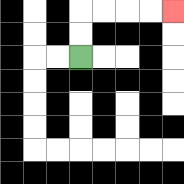{'start': '[3, 2]', 'end': '[7, 0]', 'path_directions': 'U,U,R,R,R,R', 'path_coordinates': '[[3, 2], [3, 1], [3, 0], [4, 0], [5, 0], [6, 0], [7, 0]]'}